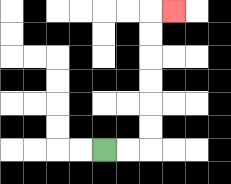{'start': '[4, 6]', 'end': '[7, 0]', 'path_directions': 'R,R,U,U,U,U,U,U,R', 'path_coordinates': '[[4, 6], [5, 6], [6, 6], [6, 5], [6, 4], [6, 3], [6, 2], [6, 1], [6, 0], [7, 0]]'}